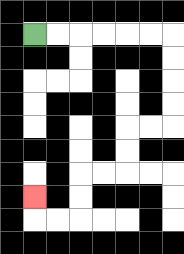{'start': '[1, 1]', 'end': '[1, 8]', 'path_directions': 'R,R,R,R,R,R,D,D,D,D,L,L,D,D,L,L,D,D,L,L,U', 'path_coordinates': '[[1, 1], [2, 1], [3, 1], [4, 1], [5, 1], [6, 1], [7, 1], [7, 2], [7, 3], [7, 4], [7, 5], [6, 5], [5, 5], [5, 6], [5, 7], [4, 7], [3, 7], [3, 8], [3, 9], [2, 9], [1, 9], [1, 8]]'}